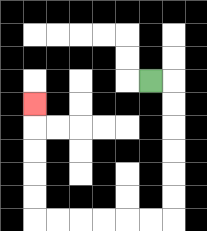{'start': '[6, 3]', 'end': '[1, 4]', 'path_directions': 'R,D,D,D,D,D,D,L,L,L,L,L,L,U,U,U,U,U', 'path_coordinates': '[[6, 3], [7, 3], [7, 4], [7, 5], [7, 6], [7, 7], [7, 8], [7, 9], [6, 9], [5, 9], [4, 9], [3, 9], [2, 9], [1, 9], [1, 8], [1, 7], [1, 6], [1, 5], [1, 4]]'}